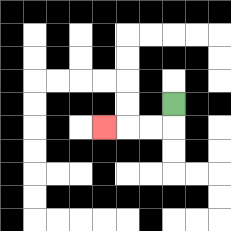{'start': '[7, 4]', 'end': '[4, 5]', 'path_directions': 'D,L,L,L', 'path_coordinates': '[[7, 4], [7, 5], [6, 5], [5, 5], [4, 5]]'}